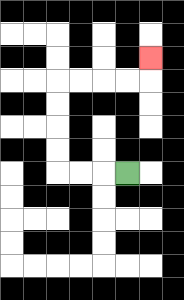{'start': '[5, 7]', 'end': '[6, 2]', 'path_directions': 'L,L,L,U,U,U,U,R,R,R,R,U', 'path_coordinates': '[[5, 7], [4, 7], [3, 7], [2, 7], [2, 6], [2, 5], [2, 4], [2, 3], [3, 3], [4, 3], [5, 3], [6, 3], [6, 2]]'}